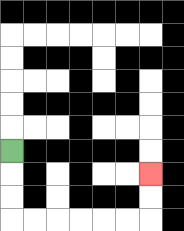{'start': '[0, 6]', 'end': '[6, 7]', 'path_directions': 'D,D,D,R,R,R,R,R,R,U,U', 'path_coordinates': '[[0, 6], [0, 7], [0, 8], [0, 9], [1, 9], [2, 9], [3, 9], [4, 9], [5, 9], [6, 9], [6, 8], [6, 7]]'}